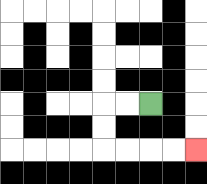{'start': '[6, 4]', 'end': '[8, 6]', 'path_directions': 'L,L,D,D,R,R,R,R', 'path_coordinates': '[[6, 4], [5, 4], [4, 4], [4, 5], [4, 6], [5, 6], [6, 6], [7, 6], [8, 6]]'}